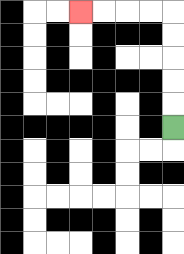{'start': '[7, 5]', 'end': '[3, 0]', 'path_directions': 'U,U,U,U,U,L,L,L,L', 'path_coordinates': '[[7, 5], [7, 4], [7, 3], [7, 2], [7, 1], [7, 0], [6, 0], [5, 0], [4, 0], [3, 0]]'}